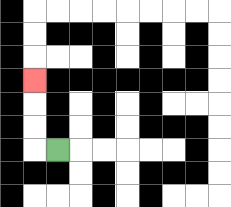{'start': '[2, 6]', 'end': '[1, 3]', 'path_directions': 'L,U,U,U', 'path_coordinates': '[[2, 6], [1, 6], [1, 5], [1, 4], [1, 3]]'}